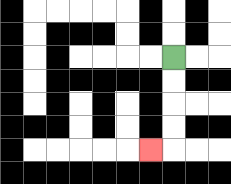{'start': '[7, 2]', 'end': '[6, 6]', 'path_directions': 'D,D,D,D,L', 'path_coordinates': '[[7, 2], [7, 3], [7, 4], [7, 5], [7, 6], [6, 6]]'}